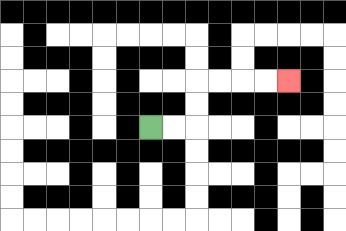{'start': '[6, 5]', 'end': '[12, 3]', 'path_directions': 'R,R,U,U,R,R,R,R', 'path_coordinates': '[[6, 5], [7, 5], [8, 5], [8, 4], [8, 3], [9, 3], [10, 3], [11, 3], [12, 3]]'}